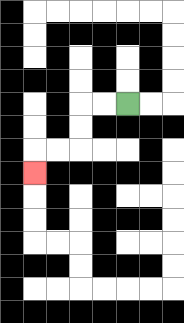{'start': '[5, 4]', 'end': '[1, 7]', 'path_directions': 'L,L,D,D,L,L,D', 'path_coordinates': '[[5, 4], [4, 4], [3, 4], [3, 5], [3, 6], [2, 6], [1, 6], [1, 7]]'}